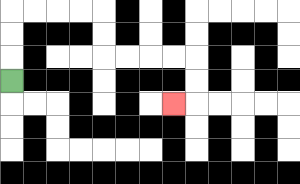{'start': '[0, 3]', 'end': '[7, 4]', 'path_directions': 'U,U,U,R,R,R,R,D,D,R,R,R,R,D,D,L', 'path_coordinates': '[[0, 3], [0, 2], [0, 1], [0, 0], [1, 0], [2, 0], [3, 0], [4, 0], [4, 1], [4, 2], [5, 2], [6, 2], [7, 2], [8, 2], [8, 3], [8, 4], [7, 4]]'}